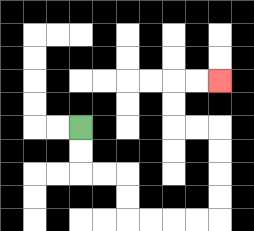{'start': '[3, 5]', 'end': '[9, 3]', 'path_directions': 'D,D,R,R,D,D,R,R,R,R,U,U,U,U,L,L,U,U,R,R', 'path_coordinates': '[[3, 5], [3, 6], [3, 7], [4, 7], [5, 7], [5, 8], [5, 9], [6, 9], [7, 9], [8, 9], [9, 9], [9, 8], [9, 7], [9, 6], [9, 5], [8, 5], [7, 5], [7, 4], [7, 3], [8, 3], [9, 3]]'}